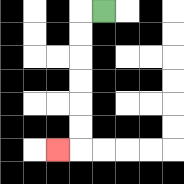{'start': '[4, 0]', 'end': '[2, 6]', 'path_directions': 'L,D,D,D,D,D,D,L', 'path_coordinates': '[[4, 0], [3, 0], [3, 1], [3, 2], [3, 3], [3, 4], [3, 5], [3, 6], [2, 6]]'}